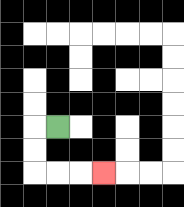{'start': '[2, 5]', 'end': '[4, 7]', 'path_directions': 'L,D,D,R,R,R', 'path_coordinates': '[[2, 5], [1, 5], [1, 6], [1, 7], [2, 7], [3, 7], [4, 7]]'}